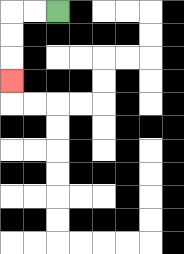{'start': '[2, 0]', 'end': '[0, 3]', 'path_directions': 'L,L,D,D,D', 'path_coordinates': '[[2, 0], [1, 0], [0, 0], [0, 1], [0, 2], [0, 3]]'}